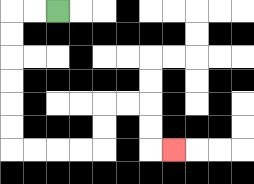{'start': '[2, 0]', 'end': '[7, 6]', 'path_directions': 'L,L,D,D,D,D,D,D,R,R,R,R,U,U,R,R,D,D,R', 'path_coordinates': '[[2, 0], [1, 0], [0, 0], [0, 1], [0, 2], [0, 3], [0, 4], [0, 5], [0, 6], [1, 6], [2, 6], [3, 6], [4, 6], [4, 5], [4, 4], [5, 4], [6, 4], [6, 5], [6, 6], [7, 6]]'}